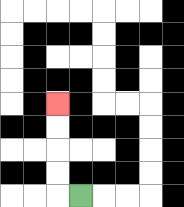{'start': '[3, 8]', 'end': '[2, 4]', 'path_directions': 'L,U,U,U,U', 'path_coordinates': '[[3, 8], [2, 8], [2, 7], [2, 6], [2, 5], [2, 4]]'}